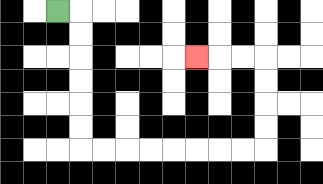{'start': '[2, 0]', 'end': '[8, 2]', 'path_directions': 'R,D,D,D,D,D,D,R,R,R,R,R,R,R,R,U,U,U,U,L,L,L', 'path_coordinates': '[[2, 0], [3, 0], [3, 1], [3, 2], [3, 3], [3, 4], [3, 5], [3, 6], [4, 6], [5, 6], [6, 6], [7, 6], [8, 6], [9, 6], [10, 6], [11, 6], [11, 5], [11, 4], [11, 3], [11, 2], [10, 2], [9, 2], [8, 2]]'}